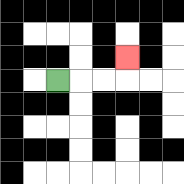{'start': '[2, 3]', 'end': '[5, 2]', 'path_directions': 'R,R,R,U', 'path_coordinates': '[[2, 3], [3, 3], [4, 3], [5, 3], [5, 2]]'}